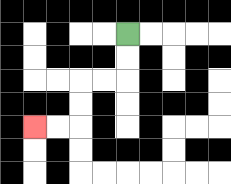{'start': '[5, 1]', 'end': '[1, 5]', 'path_directions': 'D,D,L,L,D,D,L,L', 'path_coordinates': '[[5, 1], [5, 2], [5, 3], [4, 3], [3, 3], [3, 4], [3, 5], [2, 5], [1, 5]]'}